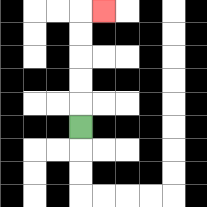{'start': '[3, 5]', 'end': '[4, 0]', 'path_directions': 'U,U,U,U,U,R', 'path_coordinates': '[[3, 5], [3, 4], [3, 3], [3, 2], [3, 1], [3, 0], [4, 0]]'}